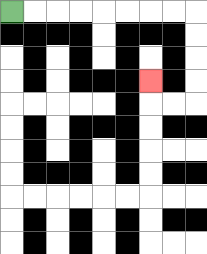{'start': '[0, 0]', 'end': '[6, 3]', 'path_directions': 'R,R,R,R,R,R,R,R,D,D,D,D,L,L,U', 'path_coordinates': '[[0, 0], [1, 0], [2, 0], [3, 0], [4, 0], [5, 0], [6, 0], [7, 0], [8, 0], [8, 1], [8, 2], [8, 3], [8, 4], [7, 4], [6, 4], [6, 3]]'}